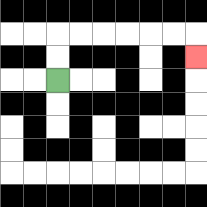{'start': '[2, 3]', 'end': '[8, 2]', 'path_directions': 'U,U,R,R,R,R,R,R,D', 'path_coordinates': '[[2, 3], [2, 2], [2, 1], [3, 1], [4, 1], [5, 1], [6, 1], [7, 1], [8, 1], [8, 2]]'}